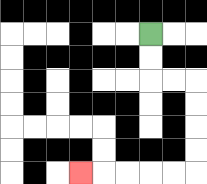{'start': '[6, 1]', 'end': '[3, 7]', 'path_directions': 'D,D,R,R,D,D,D,D,L,L,L,L,L', 'path_coordinates': '[[6, 1], [6, 2], [6, 3], [7, 3], [8, 3], [8, 4], [8, 5], [8, 6], [8, 7], [7, 7], [6, 7], [5, 7], [4, 7], [3, 7]]'}